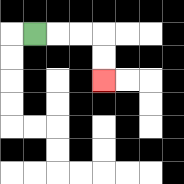{'start': '[1, 1]', 'end': '[4, 3]', 'path_directions': 'R,R,R,D,D', 'path_coordinates': '[[1, 1], [2, 1], [3, 1], [4, 1], [4, 2], [4, 3]]'}